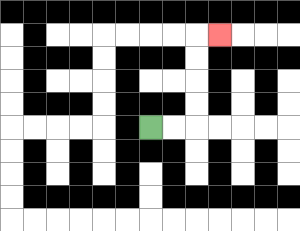{'start': '[6, 5]', 'end': '[9, 1]', 'path_directions': 'R,R,U,U,U,U,R', 'path_coordinates': '[[6, 5], [7, 5], [8, 5], [8, 4], [8, 3], [8, 2], [8, 1], [9, 1]]'}